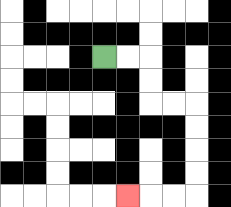{'start': '[4, 2]', 'end': '[5, 8]', 'path_directions': 'R,R,D,D,R,R,D,D,D,D,L,L,L', 'path_coordinates': '[[4, 2], [5, 2], [6, 2], [6, 3], [6, 4], [7, 4], [8, 4], [8, 5], [8, 6], [8, 7], [8, 8], [7, 8], [6, 8], [5, 8]]'}